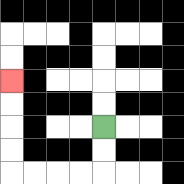{'start': '[4, 5]', 'end': '[0, 3]', 'path_directions': 'D,D,L,L,L,L,U,U,U,U', 'path_coordinates': '[[4, 5], [4, 6], [4, 7], [3, 7], [2, 7], [1, 7], [0, 7], [0, 6], [0, 5], [0, 4], [0, 3]]'}